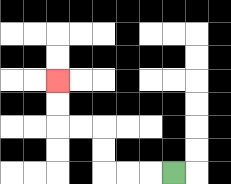{'start': '[7, 7]', 'end': '[2, 3]', 'path_directions': 'L,L,L,U,U,L,L,U,U', 'path_coordinates': '[[7, 7], [6, 7], [5, 7], [4, 7], [4, 6], [4, 5], [3, 5], [2, 5], [2, 4], [2, 3]]'}